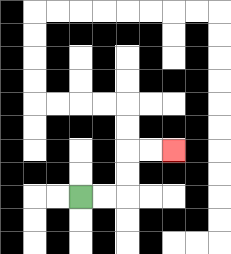{'start': '[3, 8]', 'end': '[7, 6]', 'path_directions': 'R,R,U,U,R,R', 'path_coordinates': '[[3, 8], [4, 8], [5, 8], [5, 7], [5, 6], [6, 6], [7, 6]]'}